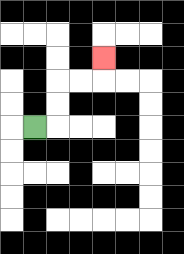{'start': '[1, 5]', 'end': '[4, 2]', 'path_directions': 'R,U,U,R,R,U', 'path_coordinates': '[[1, 5], [2, 5], [2, 4], [2, 3], [3, 3], [4, 3], [4, 2]]'}